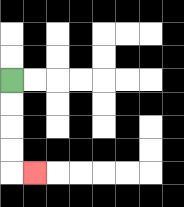{'start': '[0, 3]', 'end': '[1, 7]', 'path_directions': 'D,D,D,D,R', 'path_coordinates': '[[0, 3], [0, 4], [0, 5], [0, 6], [0, 7], [1, 7]]'}